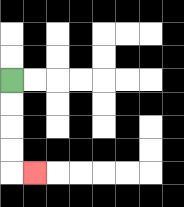{'start': '[0, 3]', 'end': '[1, 7]', 'path_directions': 'D,D,D,D,R', 'path_coordinates': '[[0, 3], [0, 4], [0, 5], [0, 6], [0, 7], [1, 7]]'}